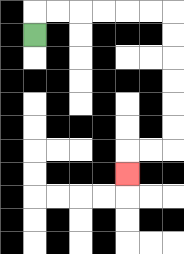{'start': '[1, 1]', 'end': '[5, 7]', 'path_directions': 'U,R,R,R,R,R,R,D,D,D,D,D,D,L,L,D', 'path_coordinates': '[[1, 1], [1, 0], [2, 0], [3, 0], [4, 0], [5, 0], [6, 0], [7, 0], [7, 1], [7, 2], [7, 3], [7, 4], [7, 5], [7, 6], [6, 6], [5, 6], [5, 7]]'}